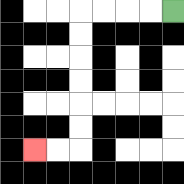{'start': '[7, 0]', 'end': '[1, 6]', 'path_directions': 'L,L,L,L,D,D,D,D,D,D,L,L', 'path_coordinates': '[[7, 0], [6, 0], [5, 0], [4, 0], [3, 0], [3, 1], [3, 2], [3, 3], [3, 4], [3, 5], [3, 6], [2, 6], [1, 6]]'}